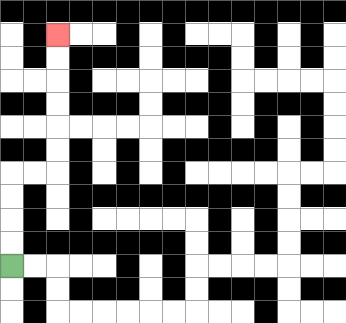{'start': '[0, 11]', 'end': '[2, 1]', 'path_directions': 'U,U,U,U,R,R,U,U,U,U,U,U', 'path_coordinates': '[[0, 11], [0, 10], [0, 9], [0, 8], [0, 7], [1, 7], [2, 7], [2, 6], [2, 5], [2, 4], [2, 3], [2, 2], [2, 1]]'}